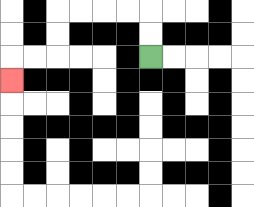{'start': '[6, 2]', 'end': '[0, 3]', 'path_directions': 'U,U,L,L,L,L,D,D,L,L,D', 'path_coordinates': '[[6, 2], [6, 1], [6, 0], [5, 0], [4, 0], [3, 0], [2, 0], [2, 1], [2, 2], [1, 2], [0, 2], [0, 3]]'}